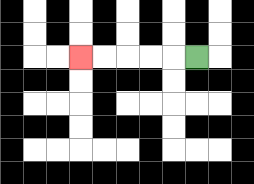{'start': '[8, 2]', 'end': '[3, 2]', 'path_directions': 'L,L,L,L,L', 'path_coordinates': '[[8, 2], [7, 2], [6, 2], [5, 2], [4, 2], [3, 2]]'}